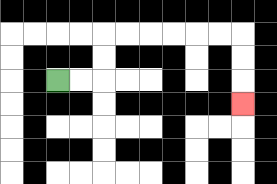{'start': '[2, 3]', 'end': '[10, 4]', 'path_directions': 'R,R,U,U,R,R,R,R,R,R,D,D,D', 'path_coordinates': '[[2, 3], [3, 3], [4, 3], [4, 2], [4, 1], [5, 1], [6, 1], [7, 1], [8, 1], [9, 1], [10, 1], [10, 2], [10, 3], [10, 4]]'}